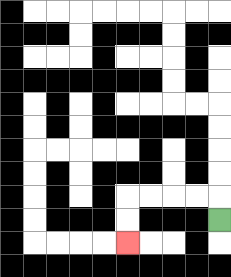{'start': '[9, 9]', 'end': '[5, 10]', 'path_directions': 'U,L,L,L,L,D,D', 'path_coordinates': '[[9, 9], [9, 8], [8, 8], [7, 8], [6, 8], [5, 8], [5, 9], [5, 10]]'}